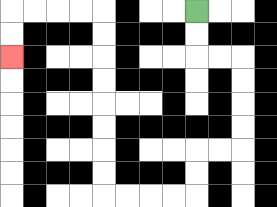{'start': '[8, 0]', 'end': '[0, 2]', 'path_directions': 'D,D,R,R,D,D,D,D,L,L,D,D,L,L,L,L,U,U,U,U,U,U,U,U,L,L,L,L,D,D', 'path_coordinates': '[[8, 0], [8, 1], [8, 2], [9, 2], [10, 2], [10, 3], [10, 4], [10, 5], [10, 6], [9, 6], [8, 6], [8, 7], [8, 8], [7, 8], [6, 8], [5, 8], [4, 8], [4, 7], [4, 6], [4, 5], [4, 4], [4, 3], [4, 2], [4, 1], [4, 0], [3, 0], [2, 0], [1, 0], [0, 0], [0, 1], [0, 2]]'}